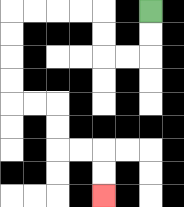{'start': '[6, 0]', 'end': '[4, 8]', 'path_directions': 'D,D,L,L,U,U,L,L,L,L,D,D,D,D,R,R,D,D,R,R,D,D', 'path_coordinates': '[[6, 0], [6, 1], [6, 2], [5, 2], [4, 2], [4, 1], [4, 0], [3, 0], [2, 0], [1, 0], [0, 0], [0, 1], [0, 2], [0, 3], [0, 4], [1, 4], [2, 4], [2, 5], [2, 6], [3, 6], [4, 6], [4, 7], [4, 8]]'}